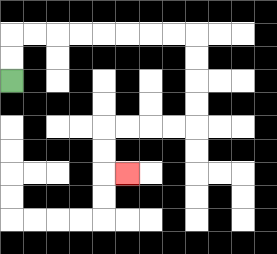{'start': '[0, 3]', 'end': '[5, 7]', 'path_directions': 'U,U,R,R,R,R,R,R,R,R,D,D,D,D,L,L,L,L,D,D,R', 'path_coordinates': '[[0, 3], [0, 2], [0, 1], [1, 1], [2, 1], [3, 1], [4, 1], [5, 1], [6, 1], [7, 1], [8, 1], [8, 2], [8, 3], [8, 4], [8, 5], [7, 5], [6, 5], [5, 5], [4, 5], [4, 6], [4, 7], [5, 7]]'}